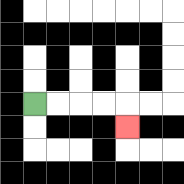{'start': '[1, 4]', 'end': '[5, 5]', 'path_directions': 'R,R,R,R,D', 'path_coordinates': '[[1, 4], [2, 4], [3, 4], [4, 4], [5, 4], [5, 5]]'}